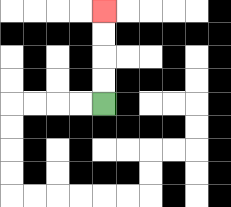{'start': '[4, 4]', 'end': '[4, 0]', 'path_directions': 'U,U,U,U', 'path_coordinates': '[[4, 4], [4, 3], [4, 2], [4, 1], [4, 0]]'}